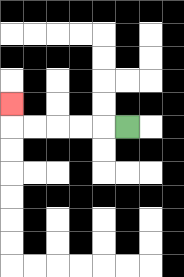{'start': '[5, 5]', 'end': '[0, 4]', 'path_directions': 'L,L,L,L,L,U', 'path_coordinates': '[[5, 5], [4, 5], [3, 5], [2, 5], [1, 5], [0, 5], [0, 4]]'}